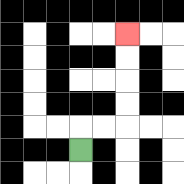{'start': '[3, 6]', 'end': '[5, 1]', 'path_directions': 'U,R,R,U,U,U,U', 'path_coordinates': '[[3, 6], [3, 5], [4, 5], [5, 5], [5, 4], [5, 3], [5, 2], [5, 1]]'}